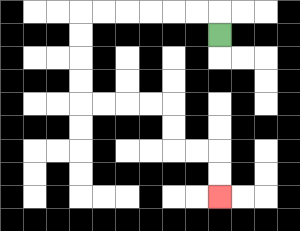{'start': '[9, 1]', 'end': '[9, 8]', 'path_directions': 'U,L,L,L,L,L,L,D,D,D,D,R,R,R,R,D,D,R,R,D,D', 'path_coordinates': '[[9, 1], [9, 0], [8, 0], [7, 0], [6, 0], [5, 0], [4, 0], [3, 0], [3, 1], [3, 2], [3, 3], [3, 4], [4, 4], [5, 4], [6, 4], [7, 4], [7, 5], [7, 6], [8, 6], [9, 6], [9, 7], [9, 8]]'}